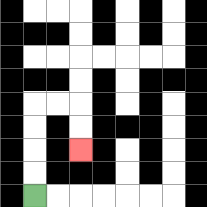{'start': '[1, 8]', 'end': '[3, 6]', 'path_directions': 'U,U,U,U,R,R,D,D', 'path_coordinates': '[[1, 8], [1, 7], [1, 6], [1, 5], [1, 4], [2, 4], [3, 4], [3, 5], [3, 6]]'}